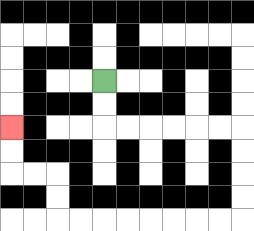{'start': '[4, 3]', 'end': '[0, 5]', 'path_directions': 'D,D,R,R,R,R,R,R,D,D,D,D,L,L,L,L,L,L,L,L,U,U,L,L,U,U', 'path_coordinates': '[[4, 3], [4, 4], [4, 5], [5, 5], [6, 5], [7, 5], [8, 5], [9, 5], [10, 5], [10, 6], [10, 7], [10, 8], [10, 9], [9, 9], [8, 9], [7, 9], [6, 9], [5, 9], [4, 9], [3, 9], [2, 9], [2, 8], [2, 7], [1, 7], [0, 7], [0, 6], [0, 5]]'}